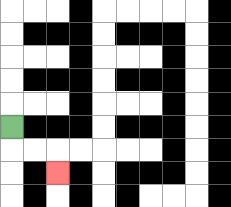{'start': '[0, 5]', 'end': '[2, 7]', 'path_directions': 'D,R,R,D', 'path_coordinates': '[[0, 5], [0, 6], [1, 6], [2, 6], [2, 7]]'}